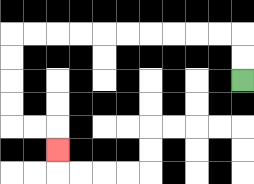{'start': '[10, 3]', 'end': '[2, 6]', 'path_directions': 'U,U,L,L,L,L,L,L,L,L,L,L,D,D,D,D,R,R,D', 'path_coordinates': '[[10, 3], [10, 2], [10, 1], [9, 1], [8, 1], [7, 1], [6, 1], [5, 1], [4, 1], [3, 1], [2, 1], [1, 1], [0, 1], [0, 2], [0, 3], [0, 4], [0, 5], [1, 5], [2, 5], [2, 6]]'}